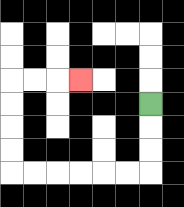{'start': '[6, 4]', 'end': '[3, 3]', 'path_directions': 'D,D,D,L,L,L,L,L,L,U,U,U,U,R,R,R', 'path_coordinates': '[[6, 4], [6, 5], [6, 6], [6, 7], [5, 7], [4, 7], [3, 7], [2, 7], [1, 7], [0, 7], [0, 6], [0, 5], [0, 4], [0, 3], [1, 3], [2, 3], [3, 3]]'}